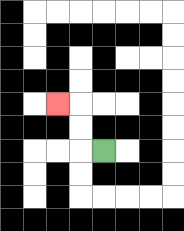{'start': '[4, 6]', 'end': '[2, 4]', 'path_directions': 'L,U,U,L', 'path_coordinates': '[[4, 6], [3, 6], [3, 5], [3, 4], [2, 4]]'}